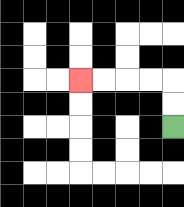{'start': '[7, 5]', 'end': '[3, 3]', 'path_directions': 'U,U,L,L,L,L', 'path_coordinates': '[[7, 5], [7, 4], [7, 3], [6, 3], [5, 3], [4, 3], [3, 3]]'}